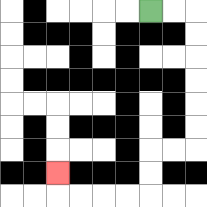{'start': '[6, 0]', 'end': '[2, 7]', 'path_directions': 'R,R,D,D,D,D,D,D,L,L,D,D,L,L,L,L,U', 'path_coordinates': '[[6, 0], [7, 0], [8, 0], [8, 1], [8, 2], [8, 3], [8, 4], [8, 5], [8, 6], [7, 6], [6, 6], [6, 7], [6, 8], [5, 8], [4, 8], [3, 8], [2, 8], [2, 7]]'}